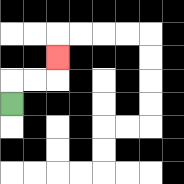{'start': '[0, 4]', 'end': '[2, 2]', 'path_directions': 'U,R,R,U', 'path_coordinates': '[[0, 4], [0, 3], [1, 3], [2, 3], [2, 2]]'}